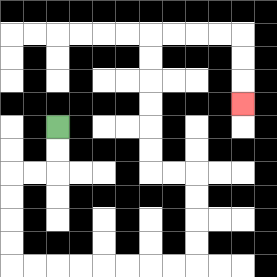{'start': '[2, 5]', 'end': '[10, 4]', 'path_directions': 'D,D,L,L,D,D,D,D,R,R,R,R,R,R,R,R,U,U,U,U,L,L,U,U,U,U,U,U,R,R,R,R,D,D,D', 'path_coordinates': '[[2, 5], [2, 6], [2, 7], [1, 7], [0, 7], [0, 8], [0, 9], [0, 10], [0, 11], [1, 11], [2, 11], [3, 11], [4, 11], [5, 11], [6, 11], [7, 11], [8, 11], [8, 10], [8, 9], [8, 8], [8, 7], [7, 7], [6, 7], [6, 6], [6, 5], [6, 4], [6, 3], [6, 2], [6, 1], [7, 1], [8, 1], [9, 1], [10, 1], [10, 2], [10, 3], [10, 4]]'}